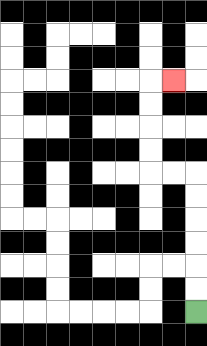{'start': '[8, 13]', 'end': '[7, 3]', 'path_directions': 'U,U,U,U,U,U,L,L,U,U,U,U,R', 'path_coordinates': '[[8, 13], [8, 12], [8, 11], [8, 10], [8, 9], [8, 8], [8, 7], [7, 7], [6, 7], [6, 6], [6, 5], [6, 4], [6, 3], [7, 3]]'}